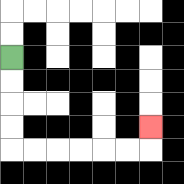{'start': '[0, 2]', 'end': '[6, 5]', 'path_directions': 'D,D,D,D,R,R,R,R,R,R,U', 'path_coordinates': '[[0, 2], [0, 3], [0, 4], [0, 5], [0, 6], [1, 6], [2, 6], [3, 6], [4, 6], [5, 6], [6, 6], [6, 5]]'}